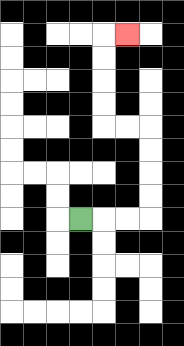{'start': '[3, 9]', 'end': '[5, 1]', 'path_directions': 'R,R,R,U,U,U,U,L,L,U,U,U,U,R', 'path_coordinates': '[[3, 9], [4, 9], [5, 9], [6, 9], [6, 8], [6, 7], [6, 6], [6, 5], [5, 5], [4, 5], [4, 4], [4, 3], [4, 2], [4, 1], [5, 1]]'}